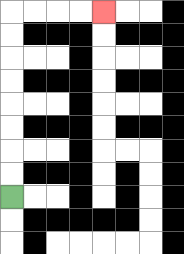{'start': '[0, 8]', 'end': '[4, 0]', 'path_directions': 'U,U,U,U,U,U,U,U,R,R,R,R', 'path_coordinates': '[[0, 8], [0, 7], [0, 6], [0, 5], [0, 4], [0, 3], [0, 2], [0, 1], [0, 0], [1, 0], [2, 0], [3, 0], [4, 0]]'}